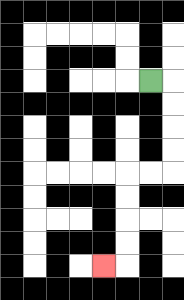{'start': '[6, 3]', 'end': '[4, 11]', 'path_directions': 'R,D,D,D,D,L,L,D,D,D,D,L', 'path_coordinates': '[[6, 3], [7, 3], [7, 4], [7, 5], [7, 6], [7, 7], [6, 7], [5, 7], [5, 8], [5, 9], [5, 10], [5, 11], [4, 11]]'}